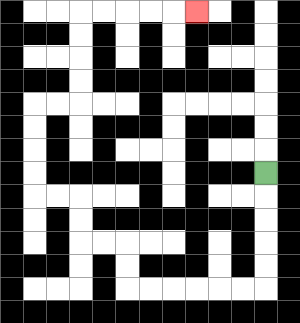{'start': '[11, 7]', 'end': '[8, 0]', 'path_directions': 'D,D,D,D,D,L,L,L,L,L,L,U,U,L,L,U,U,L,L,U,U,U,U,R,R,U,U,U,U,R,R,R,R,R', 'path_coordinates': '[[11, 7], [11, 8], [11, 9], [11, 10], [11, 11], [11, 12], [10, 12], [9, 12], [8, 12], [7, 12], [6, 12], [5, 12], [5, 11], [5, 10], [4, 10], [3, 10], [3, 9], [3, 8], [2, 8], [1, 8], [1, 7], [1, 6], [1, 5], [1, 4], [2, 4], [3, 4], [3, 3], [3, 2], [3, 1], [3, 0], [4, 0], [5, 0], [6, 0], [7, 0], [8, 0]]'}